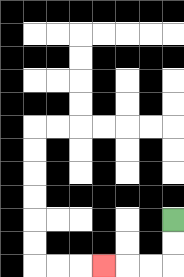{'start': '[7, 9]', 'end': '[4, 11]', 'path_directions': 'D,D,L,L,L', 'path_coordinates': '[[7, 9], [7, 10], [7, 11], [6, 11], [5, 11], [4, 11]]'}